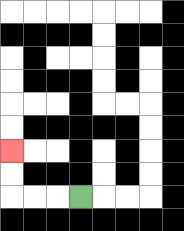{'start': '[3, 8]', 'end': '[0, 6]', 'path_directions': 'L,L,L,U,U', 'path_coordinates': '[[3, 8], [2, 8], [1, 8], [0, 8], [0, 7], [0, 6]]'}